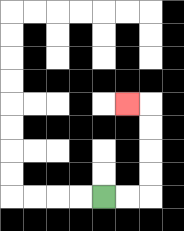{'start': '[4, 8]', 'end': '[5, 4]', 'path_directions': 'R,R,U,U,U,U,L', 'path_coordinates': '[[4, 8], [5, 8], [6, 8], [6, 7], [6, 6], [6, 5], [6, 4], [5, 4]]'}